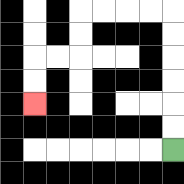{'start': '[7, 6]', 'end': '[1, 4]', 'path_directions': 'U,U,U,U,U,U,L,L,L,L,D,D,L,L,D,D', 'path_coordinates': '[[7, 6], [7, 5], [7, 4], [7, 3], [7, 2], [7, 1], [7, 0], [6, 0], [5, 0], [4, 0], [3, 0], [3, 1], [3, 2], [2, 2], [1, 2], [1, 3], [1, 4]]'}